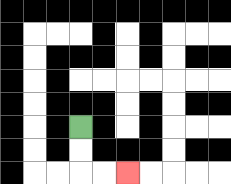{'start': '[3, 5]', 'end': '[5, 7]', 'path_directions': 'D,D,R,R', 'path_coordinates': '[[3, 5], [3, 6], [3, 7], [4, 7], [5, 7]]'}